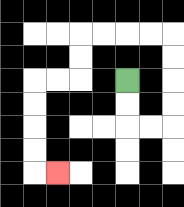{'start': '[5, 3]', 'end': '[2, 7]', 'path_directions': 'D,D,R,R,U,U,U,U,L,L,L,L,D,D,L,L,D,D,D,D,R', 'path_coordinates': '[[5, 3], [5, 4], [5, 5], [6, 5], [7, 5], [7, 4], [7, 3], [7, 2], [7, 1], [6, 1], [5, 1], [4, 1], [3, 1], [3, 2], [3, 3], [2, 3], [1, 3], [1, 4], [1, 5], [1, 6], [1, 7], [2, 7]]'}